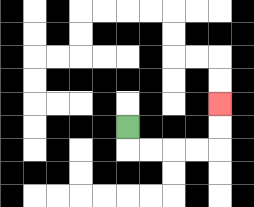{'start': '[5, 5]', 'end': '[9, 4]', 'path_directions': 'D,R,R,R,R,U,U', 'path_coordinates': '[[5, 5], [5, 6], [6, 6], [7, 6], [8, 6], [9, 6], [9, 5], [9, 4]]'}